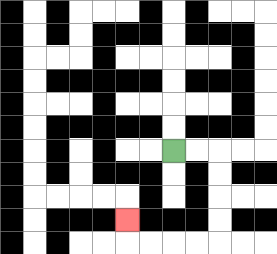{'start': '[7, 6]', 'end': '[5, 9]', 'path_directions': 'R,R,D,D,D,D,L,L,L,L,U', 'path_coordinates': '[[7, 6], [8, 6], [9, 6], [9, 7], [9, 8], [9, 9], [9, 10], [8, 10], [7, 10], [6, 10], [5, 10], [5, 9]]'}